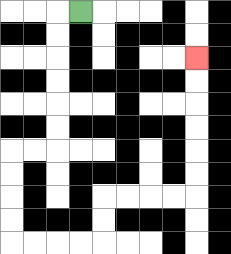{'start': '[3, 0]', 'end': '[8, 2]', 'path_directions': 'L,D,D,D,D,D,D,L,L,D,D,D,D,R,R,R,R,U,U,R,R,R,R,U,U,U,U,U,U', 'path_coordinates': '[[3, 0], [2, 0], [2, 1], [2, 2], [2, 3], [2, 4], [2, 5], [2, 6], [1, 6], [0, 6], [0, 7], [0, 8], [0, 9], [0, 10], [1, 10], [2, 10], [3, 10], [4, 10], [4, 9], [4, 8], [5, 8], [6, 8], [7, 8], [8, 8], [8, 7], [8, 6], [8, 5], [8, 4], [8, 3], [8, 2]]'}